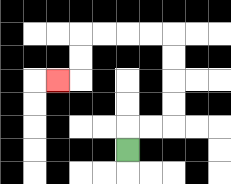{'start': '[5, 6]', 'end': '[2, 3]', 'path_directions': 'U,R,R,U,U,U,U,L,L,L,L,D,D,L', 'path_coordinates': '[[5, 6], [5, 5], [6, 5], [7, 5], [7, 4], [7, 3], [7, 2], [7, 1], [6, 1], [5, 1], [4, 1], [3, 1], [3, 2], [3, 3], [2, 3]]'}